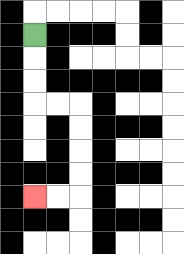{'start': '[1, 1]', 'end': '[1, 8]', 'path_directions': 'D,D,D,R,R,D,D,D,D,L,L', 'path_coordinates': '[[1, 1], [1, 2], [1, 3], [1, 4], [2, 4], [3, 4], [3, 5], [3, 6], [3, 7], [3, 8], [2, 8], [1, 8]]'}